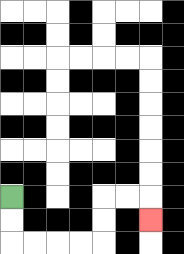{'start': '[0, 8]', 'end': '[6, 9]', 'path_directions': 'D,D,R,R,R,R,U,U,R,R,D', 'path_coordinates': '[[0, 8], [0, 9], [0, 10], [1, 10], [2, 10], [3, 10], [4, 10], [4, 9], [4, 8], [5, 8], [6, 8], [6, 9]]'}